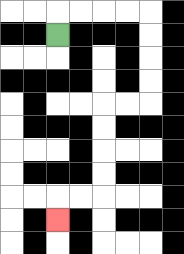{'start': '[2, 1]', 'end': '[2, 9]', 'path_directions': 'U,R,R,R,R,D,D,D,D,L,L,D,D,D,D,L,L,D', 'path_coordinates': '[[2, 1], [2, 0], [3, 0], [4, 0], [5, 0], [6, 0], [6, 1], [6, 2], [6, 3], [6, 4], [5, 4], [4, 4], [4, 5], [4, 6], [4, 7], [4, 8], [3, 8], [2, 8], [2, 9]]'}